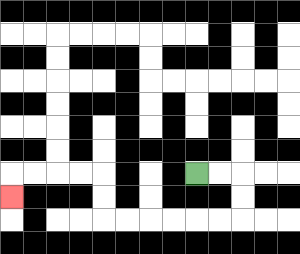{'start': '[8, 7]', 'end': '[0, 8]', 'path_directions': 'R,R,D,D,L,L,L,L,L,L,U,U,L,L,L,L,D', 'path_coordinates': '[[8, 7], [9, 7], [10, 7], [10, 8], [10, 9], [9, 9], [8, 9], [7, 9], [6, 9], [5, 9], [4, 9], [4, 8], [4, 7], [3, 7], [2, 7], [1, 7], [0, 7], [0, 8]]'}